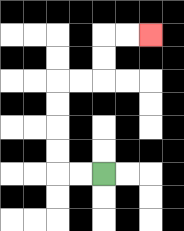{'start': '[4, 7]', 'end': '[6, 1]', 'path_directions': 'L,L,U,U,U,U,R,R,U,U,R,R', 'path_coordinates': '[[4, 7], [3, 7], [2, 7], [2, 6], [2, 5], [2, 4], [2, 3], [3, 3], [4, 3], [4, 2], [4, 1], [5, 1], [6, 1]]'}